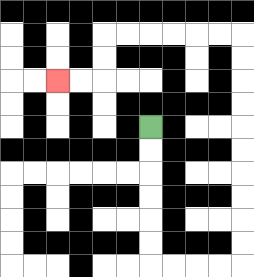{'start': '[6, 5]', 'end': '[2, 3]', 'path_directions': 'D,D,D,D,D,D,R,R,R,R,U,U,U,U,U,U,U,U,U,U,L,L,L,L,L,L,D,D,L,L', 'path_coordinates': '[[6, 5], [6, 6], [6, 7], [6, 8], [6, 9], [6, 10], [6, 11], [7, 11], [8, 11], [9, 11], [10, 11], [10, 10], [10, 9], [10, 8], [10, 7], [10, 6], [10, 5], [10, 4], [10, 3], [10, 2], [10, 1], [9, 1], [8, 1], [7, 1], [6, 1], [5, 1], [4, 1], [4, 2], [4, 3], [3, 3], [2, 3]]'}